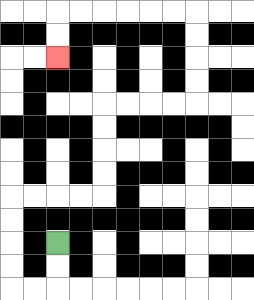{'start': '[2, 10]', 'end': '[2, 2]', 'path_directions': 'D,D,L,L,U,U,U,U,R,R,R,R,U,U,U,U,R,R,R,R,U,U,U,U,L,L,L,L,L,L,D,D', 'path_coordinates': '[[2, 10], [2, 11], [2, 12], [1, 12], [0, 12], [0, 11], [0, 10], [0, 9], [0, 8], [1, 8], [2, 8], [3, 8], [4, 8], [4, 7], [4, 6], [4, 5], [4, 4], [5, 4], [6, 4], [7, 4], [8, 4], [8, 3], [8, 2], [8, 1], [8, 0], [7, 0], [6, 0], [5, 0], [4, 0], [3, 0], [2, 0], [2, 1], [2, 2]]'}